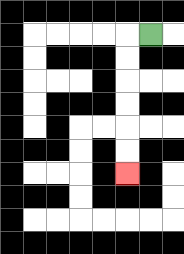{'start': '[6, 1]', 'end': '[5, 7]', 'path_directions': 'L,D,D,D,D,D,D', 'path_coordinates': '[[6, 1], [5, 1], [5, 2], [5, 3], [5, 4], [5, 5], [5, 6], [5, 7]]'}